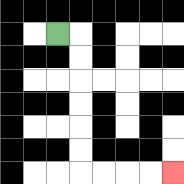{'start': '[2, 1]', 'end': '[7, 7]', 'path_directions': 'R,D,D,D,D,D,D,R,R,R,R', 'path_coordinates': '[[2, 1], [3, 1], [3, 2], [3, 3], [3, 4], [3, 5], [3, 6], [3, 7], [4, 7], [5, 7], [6, 7], [7, 7]]'}